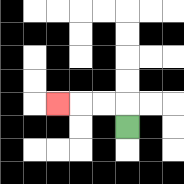{'start': '[5, 5]', 'end': '[2, 4]', 'path_directions': 'U,L,L,L', 'path_coordinates': '[[5, 5], [5, 4], [4, 4], [3, 4], [2, 4]]'}